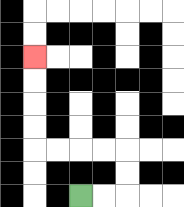{'start': '[3, 8]', 'end': '[1, 2]', 'path_directions': 'R,R,U,U,L,L,L,L,U,U,U,U', 'path_coordinates': '[[3, 8], [4, 8], [5, 8], [5, 7], [5, 6], [4, 6], [3, 6], [2, 6], [1, 6], [1, 5], [1, 4], [1, 3], [1, 2]]'}